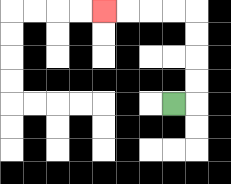{'start': '[7, 4]', 'end': '[4, 0]', 'path_directions': 'R,U,U,U,U,L,L,L,L', 'path_coordinates': '[[7, 4], [8, 4], [8, 3], [8, 2], [8, 1], [8, 0], [7, 0], [6, 0], [5, 0], [4, 0]]'}